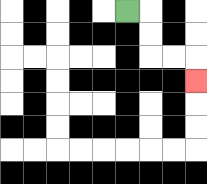{'start': '[5, 0]', 'end': '[8, 3]', 'path_directions': 'R,D,D,R,R,D', 'path_coordinates': '[[5, 0], [6, 0], [6, 1], [6, 2], [7, 2], [8, 2], [8, 3]]'}